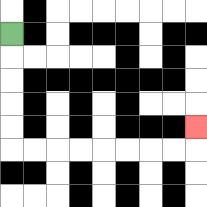{'start': '[0, 1]', 'end': '[8, 5]', 'path_directions': 'D,D,D,D,D,R,R,R,R,R,R,R,R,U', 'path_coordinates': '[[0, 1], [0, 2], [0, 3], [0, 4], [0, 5], [0, 6], [1, 6], [2, 6], [3, 6], [4, 6], [5, 6], [6, 6], [7, 6], [8, 6], [8, 5]]'}